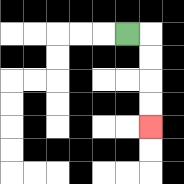{'start': '[5, 1]', 'end': '[6, 5]', 'path_directions': 'R,D,D,D,D', 'path_coordinates': '[[5, 1], [6, 1], [6, 2], [6, 3], [6, 4], [6, 5]]'}